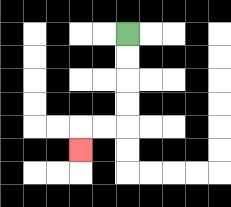{'start': '[5, 1]', 'end': '[3, 6]', 'path_directions': 'D,D,D,D,L,L,D', 'path_coordinates': '[[5, 1], [5, 2], [5, 3], [5, 4], [5, 5], [4, 5], [3, 5], [3, 6]]'}